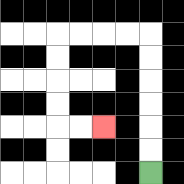{'start': '[6, 7]', 'end': '[4, 5]', 'path_directions': 'U,U,U,U,U,U,L,L,L,L,D,D,D,D,R,R', 'path_coordinates': '[[6, 7], [6, 6], [6, 5], [6, 4], [6, 3], [6, 2], [6, 1], [5, 1], [4, 1], [3, 1], [2, 1], [2, 2], [2, 3], [2, 4], [2, 5], [3, 5], [4, 5]]'}